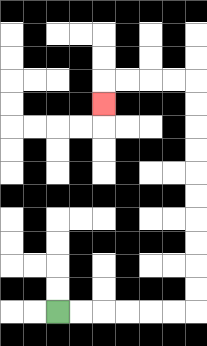{'start': '[2, 13]', 'end': '[4, 4]', 'path_directions': 'R,R,R,R,R,R,U,U,U,U,U,U,U,U,U,U,L,L,L,L,D', 'path_coordinates': '[[2, 13], [3, 13], [4, 13], [5, 13], [6, 13], [7, 13], [8, 13], [8, 12], [8, 11], [8, 10], [8, 9], [8, 8], [8, 7], [8, 6], [8, 5], [8, 4], [8, 3], [7, 3], [6, 3], [5, 3], [4, 3], [4, 4]]'}